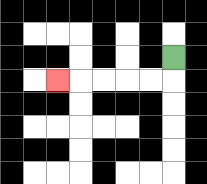{'start': '[7, 2]', 'end': '[2, 3]', 'path_directions': 'D,L,L,L,L,L', 'path_coordinates': '[[7, 2], [7, 3], [6, 3], [5, 3], [4, 3], [3, 3], [2, 3]]'}